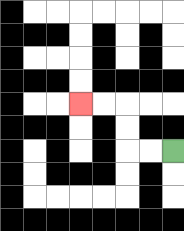{'start': '[7, 6]', 'end': '[3, 4]', 'path_directions': 'L,L,U,U,L,L', 'path_coordinates': '[[7, 6], [6, 6], [5, 6], [5, 5], [5, 4], [4, 4], [3, 4]]'}